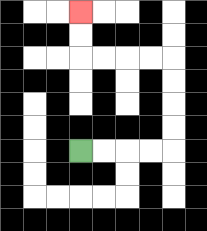{'start': '[3, 6]', 'end': '[3, 0]', 'path_directions': 'R,R,R,R,U,U,U,U,L,L,L,L,U,U', 'path_coordinates': '[[3, 6], [4, 6], [5, 6], [6, 6], [7, 6], [7, 5], [7, 4], [7, 3], [7, 2], [6, 2], [5, 2], [4, 2], [3, 2], [3, 1], [3, 0]]'}